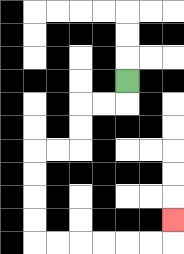{'start': '[5, 3]', 'end': '[7, 9]', 'path_directions': 'D,L,L,D,D,L,L,D,D,D,D,R,R,R,R,R,R,U', 'path_coordinates': '[[5, 3], [5, 4], [4, 4], [3, 4], [3, 5], [3, 6], [2, 6], [1, 6], [1, 7], [1, 8], [1, 9], [1, 10], [2, 10], [3, 10], [4, 10], [5, 10], [6, 10], [7, 10], [7, 9]]'}